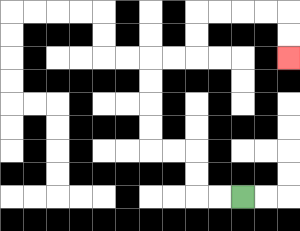{'start': '[10, 8]', 'end': '[12, 2]', 'path_directions': 'L,L,U,U,L,L,U,U,U,U,R,R,U,U,R,R,R,R,D,D', 'path_coordinates': '[[10, 8], [9, 8], [8, 8], [8, 7], [8, 6], [7, 6], [6, 6], [6, 5], [6, 4], [6, 3], [6, 2], [7, 2], [8, 2], [8, 1], [8, 0], [9, 0], [10, 0], [11, 0], [12, 0], [12, 1], [12, 2]]'}